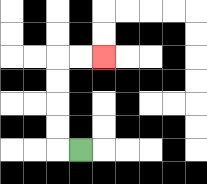{'start': '[3, 6]', 'end': '[4, 2]', 'path_directions': 'L,U,U,U,U,R,R', 'path_coordinates': '[[3, 6], [2, 6], [2, 5], [2, 4], [2, 3], [2, 2], [3, 2], [4, 2]]'}